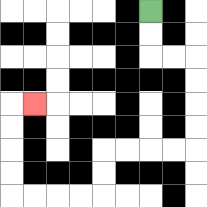{'start': '[6, 0]', 'end': '[1, 4]', 'path_directions': 'D,D,R,R,D,D,D,D,L,L,L,L,D,D,L,L,L,L,U,U,U,U,R', 'path_coordinates': '[[6, 0], [6, 1], [6, 2], [7, 2], [8, 2], [8, 3], [8, 4], [8, 5], [8, 6], [7, 6], [6, 6], [5, 6], [4, 6], [4, 7], [4, 8], [3, 8], [2, 8], [1, 8], [0, 8], [0, 7], [0, 6], [0, 5], [0, 4], [1, 4]]'}